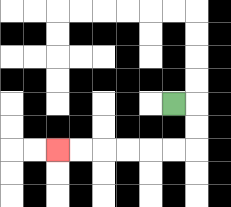{'start': '[7, 4]', 'end': '[2, 6]', 'path_directions': 'R,D,D,L,L,L,L,L,L', 'path_coordinates': '[[7, 4], [8, 4], [8, 5], [8, 6], [7, 6], [6, 6], [5, 6], [4, 6], [3, 6], [2, 6]]'}